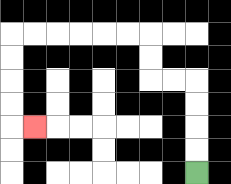{'start': '[8, 7]', 'end': '[1, 5]', 'path_directions': 'U,U,U,U,L,L,U,U,L,L,L,L,L,L,D,D,D,D,R', 'path_coordinates': '[[8, 7], [8, 6], [8, 5], [8, 4], [8, 3], [7, 3], [6, 3], [6, 2], [6, 1], [5, 1], [4, 1], [3, 1], [2, 1], [1, 1], [0, 1], [0, 2], [0, 3], [0, 4], [0, 5], [1, 5]]'}